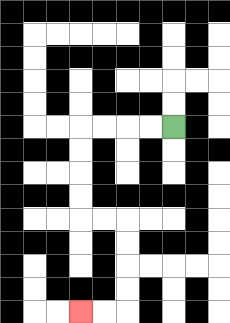{'start': '[7, 5]', 'end': '[3, 13]', 'path_directions': 'L,L,L,L,D,D,D,D,R,R,D,D,D,D,L,L', 'path_coordinates': '[[7, 5], [6, 5], [5, 5], [4, 5], [3, 5], [3, 6], [3, 7], [3, 8], [3, 9], [4, 9], [5, 9], [5, 10], [5, 11], [5, 12], [5, 13], [4, 13], [3, 13]]'}